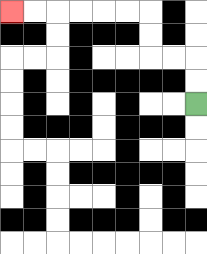{'start': '[8, 4]', 'end': '[0, 0]', 'path_directions': 'U,U,L,L,U,U,L,L,L,L,L,L', 'path_coordinates': '[[8, 4], [8, 3], [8, 2], [7, 2], [6, 2], [6, 1], [6, 0], [5, 0], [4, 0], [3, 0], [2, 0], [1, 0], [0, 0]]'}